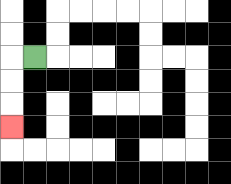{'start': '[1, 2]', 'end': '[0, 5]', 'path_directions': 'L,D,D,D', 'path_coordinates': '[[1, 2], [0, 2], [0, 3], [0, 4], [0, 5]]'}